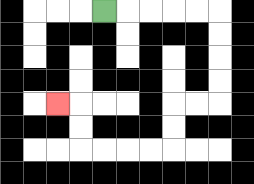{'start': '[4, 0]', 'end': '[2, 4]', 'path_directions': 'R,R,R,R,R,D,D,D,D,L,L,D,D,L,L,L,L,U,U,L', 'path_coordinates': '[[4, 0], [5, 0], [6, 0], [7, 0], [8, 0], [9, 0], [9, 1], [9, 2], [9, 3], [9, 4], [8, 4], [7, 4], [7, 5], [7, 6], [6, 6], [5, 6], [4, 6], [3, 6], [3, 5], [3, 4], [2, 4]]'}